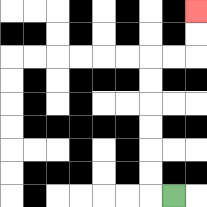{'start': '[7, 8]', 'end': '[8, 0]', 'path_directions': 'L,U,U,U,U,U,U,R,R,U,U', 'path_coordinates': '[[7, 8], [6, 8], [6, 7], [6, 6], [6, 5], [6, 4], [6, 3], [6, 2], [7, 2], [8, 2], [8, 1], [8, 0]]'}